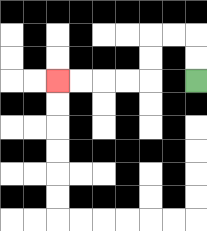{'start': '[8, 3]', 'end': '[2, 3]', 'path_directions': 'U,U,L,L,D,D,L,L,L,L', 'path_coordinates': '[[8, 3], [8, 2], [8, 1], [7, 1], [6, 1], [6, 2], [6, 3], [5, 3], [4, 3], [3, 3], [2, 3]]'}